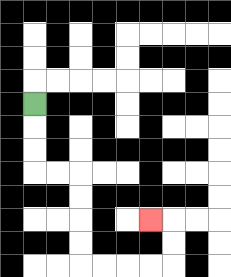{'start': '[1, 4]', 'end': '[6, 9]', 'path_directions': 'D,D,D,R,R,D,D,D,D,R,R,R,R,U,U,L', 'path_coordinates': '[[1, 4], [1, 5], [1, 6], [1, 7], [2, 7], [3, 7], [3, 8], [3, 9], [3, 10], [3, 11], [4, 11], [5, 11], [6, 11], [7, 11], [7, 10], [7, 9], [6, 9]]'}